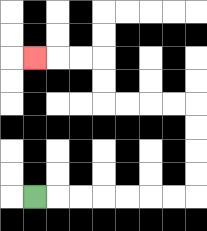{'start': '[1, 8]', 'end': '[1, 2]', 'path_directions': 'R,R,R,R,R,R,R,U,U,U,U,L,L,L,L,U,U,L,L,L', 'path_coordinates': '[[1, 8], [2, 8], [3, 8], [4, 8], [5, 8], [6, 8], [7, 8], [8, 8], [8, 7], [8, 6], [8, 5], [8, 4], [7, 4], [6, 4], [5, 4], [4, 4], [4, 3], [4, 2], [3, 2], [2, 2], [1, 2]]'}